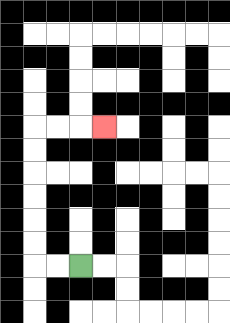{'start': '[3, 11]', 'end': '[4, 5]', 'path_directions': 'L,L,U,U,U,U,U,U,R,R,R', 'path_coordinates': '[[3, 11], [2, 11], [1, 11], [1, 10], [1, 9], [1, 8], [1, 7], [1, 6], [1, 5], [2, 5], [3, 5], [4, 5]]'}